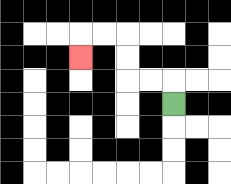{'start': '[7, 4]', 'end': '[3, 2]', 'path_directions': 'U,L,L,U,U,L,L,D', 'path_coordinates': '[[7, 4], [7, 3], [6, 3], [5, 3], [5, 2], [5, 1], [4, 1], [3, 1], [3, 2]]'}